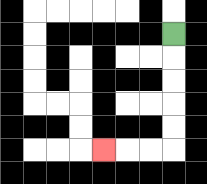{'start': '[7, 1]', 'end': '[4, 6]', 'path_directions': 'D,D,D,D,D,L,L,L', 'path_coordinates': '[[7, 1], [7, 2], [7, 3], [7, 4], [7, 5], [7, 6], [6, 6], [5, 6], [4, 6]]'}